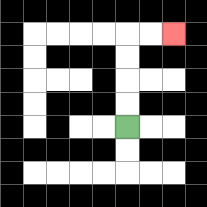{'start': '[5, 5]', 'end': '[7, 1]', 'path_directions': 'U,U,U,U,R,R', 'path_coordinates': '[[5, 5], [5, 4], [5, 3], [5, 2], [5, 1], [6, 1], [7, 1]]'}